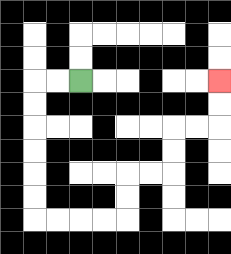{'start': '[3, 3]', 'end': '[9, 3]', 'path_directions': 'L,L,D,D,D,D,D,D,R,R,R,R,U,U,R,R,U,U,R,R,U,U', 'path_coordinates': '[[3, 3], [2, 3], [1, 3], [1, 4], [1, 5], [1, 6], [1, 7], [1, 8], [1, 9], [2, 9], [3, 9], [4, 9], [5, 9], [5, 8], [5, 7], [6, 7], [7, 7], [7, 6], [7, 5], [8, 5], [9, 5], [9, 4], [9, 3]]'}